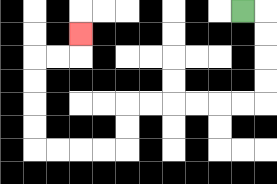{'start': '[10, 0]', 'end': '[3, 1]', 'path_directions': 'R,D,D,D,D,L,L,L,L,L,L,D,D,L,L,L,L,U,U,U,U,R,R,U', 'path_coordinates': '[[10, 0], [11, 0], [11, 1], [11, 2], [11, 3], [11, 4], [10, 4], [9, 4], [8, 4], [7, 4], [6, 4], [5, 4], [5, 5], [5, 6], [4, 6], [3, 6], [2, 6], [1, 6], [1, 5], [1, 4], [1, 3], [1, 2], [2, 2], [3, 2], [3, 1]]'}